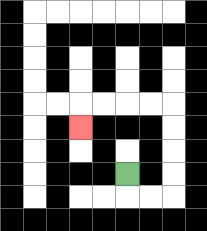{'start': '[5, 7]', 'end': '[3, 5]', 'path_directions': 'D,R,R,U,U,U,U,L,L,L,L,D', 'path_coordinates': '[[5, 7], [5, 8], [6, 8], [7, 8], [7, 7], [7, 6], [7, 5], [7, 4], [6, 4], [5, 4], [4, 4], [3, 4], [3, 5]]'}